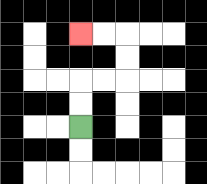{'start': '[3, 5]', 'end': '[3, 1]', 'path_directions': 'U,U,R,R,U,U,L,L', 'path_coordinates': '[[3, 5], [3, 4], [3, 3], [4, 3], [5, 3], [5, 2], [5, 1], [4, 1], [3, 1]]'}